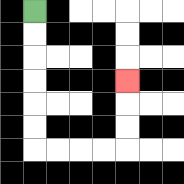{'start': '[1, 0]', 'end': '[5, 3]', 'path_directions': 'D,D,D,D,D,D,R,R,R,R,U,U,U', 'path_coordinates': '[[1, 0], [1, 1], [1, 2], [1, 3], [1, 4], [1, 5], [1, 6], [2, 6], [3, 6], [4, 6], [5, 6], [5, 5], [5, 4], [5, 3]]'}